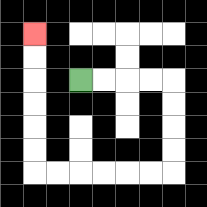{'start': '[3, 3]', 'end': '[1, 1]', 'path_directions': 'R,R,R,R,D,D,D,D,L,L,L,L,L,L,U,U,U,U,U,U', 'path_coordinates': '[[3, 3], [4, 3], [5, 3], [6, 3], [7, 3], [7, 4], [7, 5], [7, 6], [7, 7], [6, 7], [5, 7], [4, 7], [3, 7], [2, 7], [1, 7], [1, 6], [1, 5], [1, 4], [1, 3], [1, 2], [1, 1]]'}